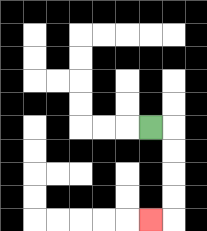{'start': '[6, 5]', 'end': '[6, 9]', 'path_directions': 'R,D,D,D,D,L', 'path_coordinates': '[[6, 5], [7, 5], [7, 6], [7, 7], [7, 8], [7, 9], [6, 9]]'}